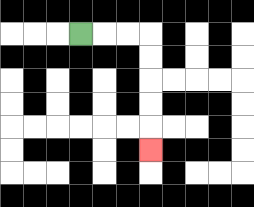{'start': '[3, 1]', 'end': '[6, 6]', 'path_directions': 'R,R,R,D,D,D,D,D', 'path_coordinates': '[[3, 1], [4, 1], [5, 1], [6, 1], [6, 2], [6, 3], [6, 4], [6, 5], [6, 6]]'}